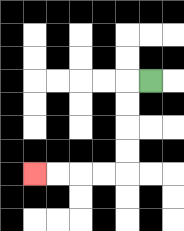{'start': '[6, 3]', 'end': '[1, 7]', 'path_directions': 'L,D,D,D,D,L,L,L,L', 'path_coordinates': '[[6, 3], [5, 3], [5, 4], [5, 5], [5, 6], [5, 7], [4, 7], [3, 7], [2, 7], [1, 7]]'}